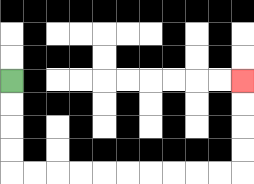{'start': '[0, 3]', 'end': '[10, 3]', 'path_directions': 'D,D,D,D,R,R,R,R,R,R,R,R,R,R,U,U,U,U', 'path_coordinates': '[[0, 3], [0, 4], [0, 5], [0, 6], [0, 7], [1, 7], [2, 7], [3, 7], [4, 7], [5, 7], [6, 7], [7, 7], [8, 7], [9, 7], [10, 7], [10, 6], [10, 5], [10, 4], [10, 3]]'}